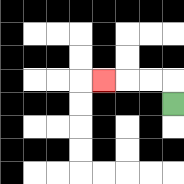{'start': '[7, 4]', 'end': '[4, 3]', 'path_directions': 'U,L,L,L', 'path_coordinates': '[[7, 4], [7, 3], [6, 3], [5, 3], [4, 3]]'}